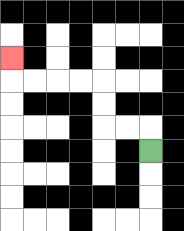{'start': '[6, 6]', 'end': '[0, 2]', 'path_directions': 'U,L,L,U,U,L,L,L,L,U', 'path_coordinates': '[[6, 6], [6, 5], [5, 5], [4, 5], [4, 4], [4, 3], [3, 3], [2, 3], [1, 3], [0, 3], [0, 2]]'}